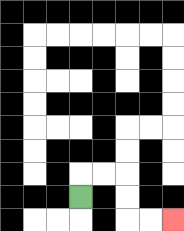{'start': '[3, 8]', 'end': '[7, 9]', 'path_directions': 'U,R,R,D,D,R,R', 'path_coordinates': '[[3, 8], [3, 7], [4, 7], [5, 7], [5, 8], [5, 9], [6, 9], [7, 9]]'}